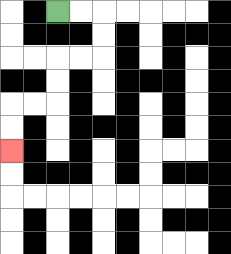{'start': '[2, 0]', 'end': '[0, 6]', 'path_directions': 'R,R,D,D,L,L,D,D,L,L,D,D', 'path_coordinates': '[[2, 0], [3, 0], [4, 0], [4, 1], [4, 2], [3, 2], [2, 2], [2, 3], [2, 4], [1, 4], [0, 4], [0, 5], [0, 6]]'}